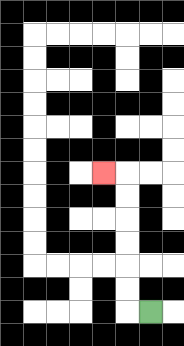{'start': '[6, 13]', 'end': '[4, 7]', 'path_directions': 'L,U,U,U,U,U,U,L', 'path_coordinates': '[[6, 13], [5, 13], [5, 12], [5, 11], [5, 10], [5, 9], [5, 8], [5, 7], [4, 7]]'}